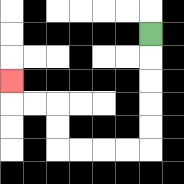{'start': '[6, 1]', 'end': '[0, 3]', 'path_directions': 'D,D,D,D,D,L,L,L,L,U,U,L,L,U', 'path_coordinates': '[[6, 1], [6, 2], [6, 3], [6, 4], [6, 5], [6, 6], [5, 6], [4, 6], [3, 6], [2, 6], [2, 5], [2, 4], [1, 4], [0, 4], [0, 3]]'}